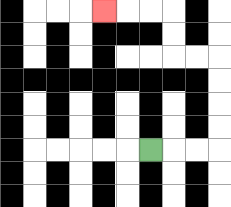{'start': '[6, 6]', 'end': '[4, 0]', 'path_directions': 'R,R,R,U,U,U,U,L,L,U,U,L,L,L', 'path_coordinates': '[[6, 6], [7, 6], [8, 6], [9, 6], [9, 5], [9, 4], [9, 3], [9, 2], [8, 2], [7, 2], [7, 1], [7, 0], [6, 0], [5, 0], [4, 0]]'}